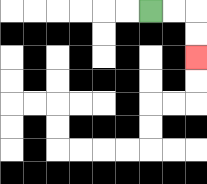{'start': '[6, 0]', 'end': '[8, 2]', 'path_directions': 'R,R,D,D', 'path_coordinates': '[[6, 0], [7, 0], [8, 0], [8, 1], [8, 2]]'}